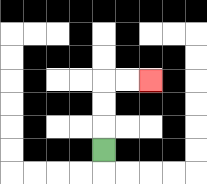{'start': '[4, 6]', 'end': '[6, 3]', 'path_directions': 'U,U,U,R,R', 'path_coordinates': '[[4, 6], [4, 5], [4, 4], [4, 3], [5, 3], [6, 3]]'}